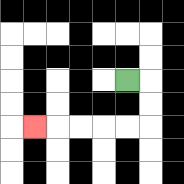{'start': '[5, 3]', 'end': '[1, 5]', 'path_directions': 'R,D,D,L,L,L,L,L', 'path_coordinates': '[[5, 3], [6, 3], [6, 4], [6, 5], [5, 5], [4, 5], [3, 5], [2, 5], [1, 5]]'}